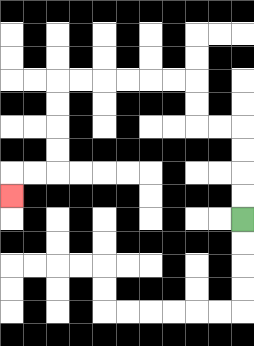{'start': '[10, 9]', 'end': '[0, 8]', 'path_directions': 'U,U,U,U,L,L,U,U,L,L,L,L,L,L,D,D,D,D,L,L,D', 'path_coordinates': '[[10, 9], [10, 8], [10, 7], [10, 6], [10, 5], [9, 5], [8, 5], [8, 4], [8, 3], [7, 3], [6, 3], [5, 3], [4, 3], [3, 3], [2, 3], [2, 4], [2, 5], [2, 6], [2, 7], [1, 7], [0, 7], [0, 8]]'}